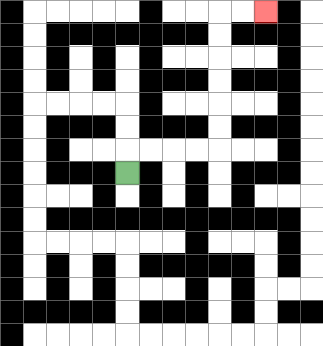{'start': '[5, 7]', 'end': '[11, 0]', 'path_directions': 'U,R,R,R,R,U,U,U,U,U,U,R,R', 'path_coordinates': '[[5, 7], [5, 6], [6, 6], [7, 6], [8, 6], [9, 6], [9, 5], [9, 4], [9, 3], [9, 2], [9, 1], [9, 0], [10, 0], [11, 0]]'}